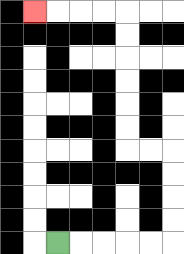{'start': '[2, 10]', 'end': '[1, 0]', 'path_directions': 'R,R,R,R,R,U,U,U,U,L,L,U,U,U,U,U,U,L,L,L,L', 'path_coordinates': '[[2, 10], [3, 10], [4, 10], [5, 10], [6, 10], [7, 10], [7, 9], [7, 8], [7, 7], [7, 6], [6, 6], [5, 6], [5, 5], [5, 4], [5, 3], [5, 2], [5, 1], [5, 0], [4, 0], [3, 0], [2, 0], [1, 0]]'}